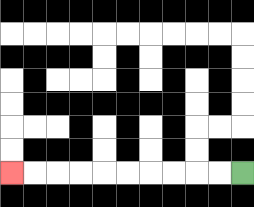{'start': '[10, 7]', 'end': '[0, 7]', 'path_directions': 'L,L,L,L,L,L,L,L,L,L', 'path_coordinates': '[[10, 7], [9, 7], [8, 7], [7, 7], [6, 7], [5, 7], [4, 7], [3, 7], [2, 7], [1, 7], [0, 7]]'}